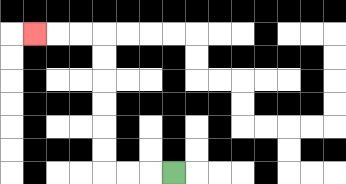{'start': '[7, 7]', 'end': '[1, 1]', 'path_directions': 'L,L,L,U,U,U,U,U,U,L,L,L', 'path_coordinates': '[[7, 7], [6, 7], [5, 7], [4, 7], [4, 6], [4, 5], [4, 4], [4, 3], [4, 2], [4, 1], [3, 1], [2, 1], [1, 1]]'}